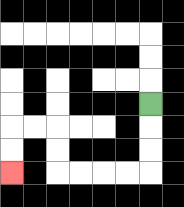{'start': '[6, 4]', 'end': '[0, 7]', 'path_directions': 'D,D,D,L,L,L,L,U,U,L,L,D,D', 'path_coordinates': '[[6, 4], [6, 5], [6, 6], [6, 7], [5, 7], [4, 7], [3, 7], [2, 7], [2, 6], [2, 5], [1, 5], [0, 5], [0, 6], [0, 7]]'}